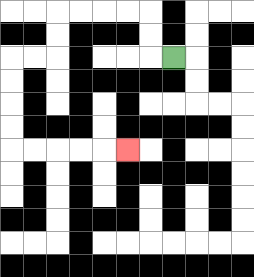{'start': '[7, 2]', 'end': '[5, 6]', 'path_directions': 'L,U,U,L,L,L,L,D,D,L,L,D,D,D,D,R,R,R,R,R', 'path_coordinates': '[[7, 2], [6, 2], [6, 1], [6, 0], [5, 0], [4, 0], [3, 0], [2, 0], [2, 1], [2, 2], [1, 2], [0, 2], [0, 3], [0, 4], [0, 5], [0, 6], [1, 6], [2, 6], [3, 6], [4, 6], [5, 6]]'}